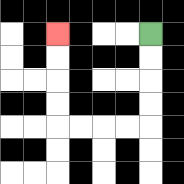{'start': '[6, 1]', 'end': '[2, 1]', 'path_directions': 'D,D,D,D,L,L,L,L,U,U,U,U', 'path_coordinates': '[[6, 1], [6, 2], [6, 3], [6, 4], [6, 5], [5, 5], [4, 5], [3, 5], [2, 5], [2, 4], [2, 3], [2, 2], [2, 1]]'}